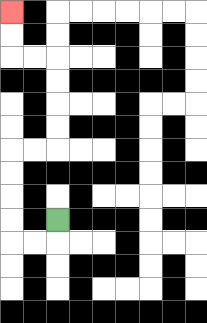{'start': '[2, 9]', 'end': '[0, 0]', 'path_directions': 'D,L,L,U,U,U,U,R,R,U,U,U,U,L,L,U,U', 'path_coordinates': '[[2, 9], [2, 10], [1, 10], [0, 10], [0, 9], [0, 8], [0, 7], [0, 6], [1, 6], [2, 6], [2, 5], [2, 4], [2, 3], [2, 2], [1, 2], [0, 2], [0, 1], [0, 0]]'}